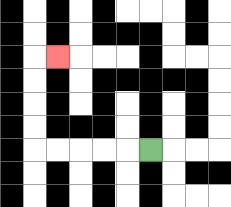{'start': '[6, 6]', 'end': '[2, 2]', 'path_directions': 'L,L,L,L,L,U,U,U,U,R', 'path_coordinates': '[[6, 6], [5, 6], [4, 6], [3, 6], [2, 6], [1, 6], [1, 5], [1, 4], [1, 3], [1, 2], [2, 2]]'}